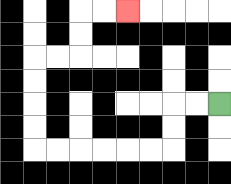{'start': '[9, 4]', 'end': '[5, 0]', 'path_directions': 'L,L,D,D,L,L,L,L,L,L,U,U,U,U,R,R,U,U,R,R', 'path_coordinates': '[[9, 4], [8, 4], [7, 4], [7, 5], [7, 6], [6, 6], [5, 6], [4, 6], [3, 6], [2, 6], [1, 6], [1, 5], [1, 4], [1, 3], [1, 2], [2, 2], [3, 2], [3, 1], [3, 0], [4, 0], [5, 0]]'}